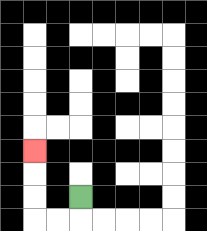{'start': '[3, 8]', 'end': '[1, 6]', 'path_directions': 'D,L,L,U,U,U', 'path_coordinates': '[[3, 8], [3, 9], [2, 9], [1, 9], [1, 8], [1, 7], [1, 6]]'}